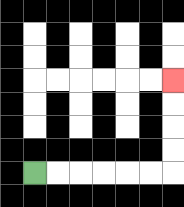{'start': '[1, 7]', 'end': '[7, 3]', 'path_directions': 'R,R,R,R,R,R,U,U,U,U', 'path_coordinates': '[[1, 7], [2, 7], [3, 7], [4, 7], [5, 7], [6, 7], [7, 7], [7, 6], [7, 5], [7, 4], [7, 3]]'}